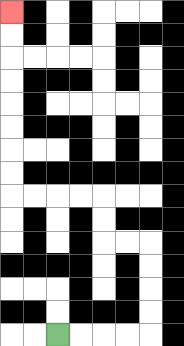{'start': '[2, 14]', 'end': '[0, 0]', 'path_directions': 'R,R,R,R,U,U,U,U,L,L,U,U,L,L,L,L,U,U,U,U,U,U,U,U', 'path_coordinates': '[[2, 14], [3, 14], [4, 14], [5, 14], [6, 14], [6, 13], [6, 12], [6, 11], [6, 10], [5, 10], [4, 10], [4, 9], [4, 8], [3, 8], [2, 8], [1, 8], [0, 8], [0, 7], [0, 6], [0, 5], [0, 4], [0, 3], [0, 2], [0, 1], [0, 0]]'}